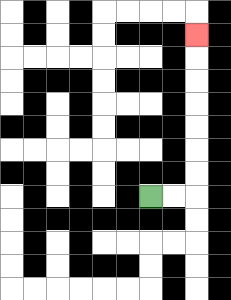{'start': '[6, 8]', 'end': '[8, 1]', 'path_directions': 'R,R,U,U,U,U,U,U,U', 'path_coordinates': '[[6, 8], [7, 8], [8, 8], [8, 7], [8, 6], [8, 5], [8, 4], [8, 3], [8, 2], [8, 1]]'}